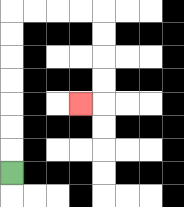{'start': '[0, 7]', 'end': '[3, 4]', 'path_directions': 'U,U,U,U,U,U,U,R,R,R,R,D,D,D,D,L', 'path_coordinates': '[[0, 7], [0, 6], [0, 5], [0, 4], [0, 3], [0, 2], [0, 1], [0, 0], [1, 0], [2, 0], [3, 0], [4, 0], [4, 1], [4, 2], [4, 3], [4, 4], [3, 4]]'}